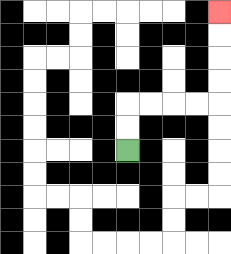{'start': '[5, 6]', 'end': '[9, 0]', 'path_directions': 'U,U,R,R,R,R,U,U,U,U', 'path_coordinates': '[[5, 6], [5, 5], [5, 4], [6, 4], [7, 4], [8, 4], [9, 4], [9, 3], [9, 2], [9, 1], [9, 0]]'}